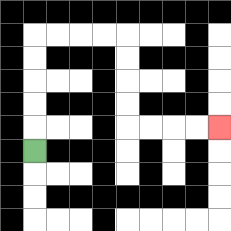{'start': '[1, 6]', 'end': '[9, 5]', 'path_directions': 'U,U,U,U,U,R,R,R,R,D,D,D,D,R,R,R,R', 'path_coordinates': '[[1, 6], [1, 5], [1, 4], [1, 3], [1, 2], [1, 1], [2, 1], [3, 1], [4, 1], [5, 1], [5, 2], [5, 3], [5, 4], [5, 5], [6, 5], [7, 5], [8, 5], [9, 5]]'}